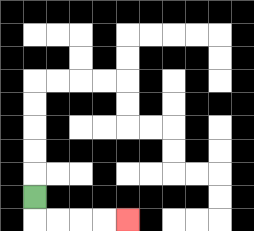{'start': '[1, 8]', 'end': '[5, 9]', 'path_directions': 'D,R,R,R,R', 'path_coordinates': '[[1, 8], [1, 9], [2, 9], [3, 9], [4, 9], [5, 9]]'}